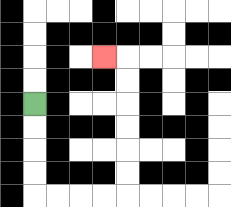{'start': '[1, 4]', 'end': '[4, 2]', 'path_directions': 'D,D,D,D,R,R,R,R,U,U,U,U,U,U,L', 'path_coordinates': '[[1, 4], [1, 5], [1, 6], [1, 7], [1, 8], [2, 8], [3, 8], [4, 8], [5, 8], [5, 7], [5, 6], [5, 5], [5, 4], [5, 3], [5, 2], [4, 2]]'}